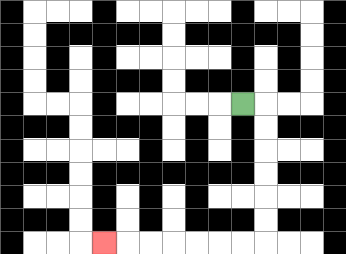{'start': '[10, 4]', 'end': '[4, 10]', 'path_directions': 'R,D,D,D,D,D,D,L,L,L,L,L,L,L', 'path_coordinates': '[[10, 4], [11, 4], [11, 5], [11, 6], [11, 7], [11, 8], [11, 9], [11, 10], [10, 10], [9, 10], [8, 10], [7, 10], [6, 10], [5, 10], [4, 10]]'}